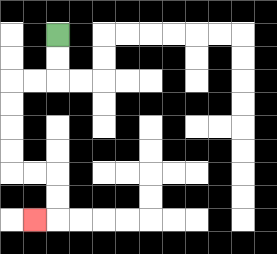{'start': '[2, 1]', 'end': '[1, 9]', 'path_directions': 'D,D,L,L,D,D,D,D,R,R,D,D,L', 'path_coordinates': '[[2, 1], [2, 2], [2, 3], [1, 3], [0, 3], [0, 4], [0, 5], [0, 6], [0, 7], [1, 7], [2, 7], [2, 8], [2, 9], [1, 9]]'}